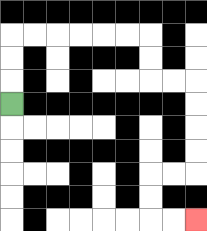{'start': '[0, 4]', 'end': '[8, 9]', 'path_directions': 'U,U,U,R,R,R,R,R,R,D,D,R,R,D,D,D,D,L,L,D,D,R,R', 'path_coordinates': '[[0, 4], [0, 3], [0, 2], [0, 1], [1, 1], [2, 1], [3, 1], [4, 1], [5, 1], [6, 1], [6, 2], [6, 3], [7, 3], [8, 3], [8, 4], [8, 5], [8, 6], [8, 7], [7, 7], [6, 7], [6, 8], [6, 9], [7, 9], [8, 9]]'}